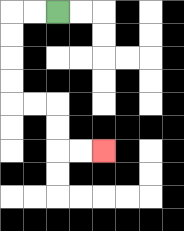{'start': '[2, 0]', 'end': '[4, 6]', 'path_directions': 'L,L,D,D,D,D,R,R,D,D,R,R', 'path_coordinates': '[[2, 0], [1, 0], [0, 0], [0, 1], [0, 2], [0, 3], [0, 4], [1, 4], [2, 4], [2, 5], [2, 6], [3, 6], [4, 6]]'}